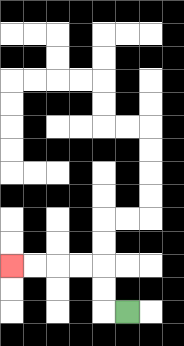{'start': '[5, 13]', 'end': '[0, 11]', 'path_directions': 'L,U,U,L,L,L,L', 'path_coordinates': '[[5, 13], [4, 13], [4, 12], [4, 11], [3, 11], [2, 11], [1, 11], [0, 11]]'}